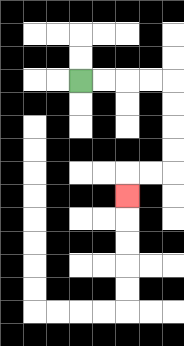{'start': '[3, 3]', 'end': '[5, 8]', 'path_directions': 'R,R,R,R,D,D,D,D,L,L,D', 'path_coordinates': '[[3, 3], [4, 3], [5, 3], [6, 3], [7, 3], [7, 4], [7, 5], [7, 6], [7, 7], [6, 7], [5, 7], [5, 8]]'}